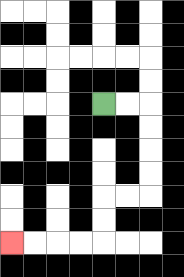{'start': '[4, 4]', 'end': '[0, 10]', 'path_directions': 'R,R,D,D,D,D,L,L,D,D,L,L,L,L', 'path_coordinates': '[[4, 4], [5, 4], [6, 4], [6, 5], [6, 6], [6, 7], [6, 8], [5, 8], [4, 8], [4, 9], [4, 10], [3, 10], [2, 10], [1, 10], [0, 10]]'}